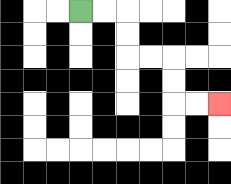{'start': '[3, 0]', 'end': '[9, 4]', 'path_directions': 'R,R,D,D,R,R,D,D,R,R', 'path_coordinates': '[[3, 0], [4, 0], [5, 0], [5, 1], [5, 2], [6, 2], [7, 2], [7, 3], [7, 4], [8, 4], [9, 4]]'}